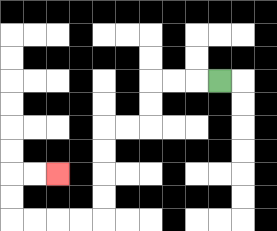{'start': '[9, 3]', 'end': '[2, 7]', 'path_directions': 'L,L,L,D,D,L,L,D,D,D,D,L,L,L,L,U,U,R,R', 'path_coordinates': '[[9, 3], [8, 3], [7, 3], [6, 3], [6, 4], [6, 5], [5, 5], [4, 5], [4, 6], [4, 7], [4, 8], [4, 9], [3, 9], [2, 9], [1, 9], [0, 9], [0, 8], [0, 7], [1, 7], [2, 7]]'}